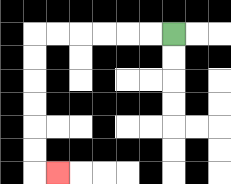{'start': '[7, 1]', 'end': '[2, 7]', 'path_directions': 'L,L,L,L,L,L,D,D,D,D,D,D,R', 'path_coordinates': '[[7, 1], [6, 1], [5, 1], [4, 1], [3, 1], [2, 1], [1, 1], [1, 2], [1, 3], [1, 4], [1, 5], [1, 6], [1, 7], [2, 7]]'}